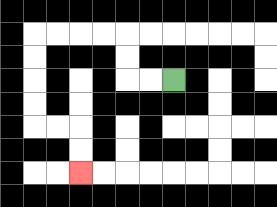{'start': '[7, 3]', 'end': '[3, 7]', 'path_directions': 'L,L,U,U,L,L,L,L,D,D,D,D,R,R,D,D', 'path_coordinates': '[[7, 3], [6, 3], [5, 3], [5, 2], [5, 1], [4, 1], [3, 1], [2, 1], [1, 1], [1, 2], [1, 3], [1, 4], [1, 5], [2, 5], [3, 5], [3, 6], [3, 7]]'}